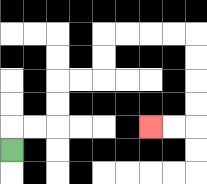{'start': '[0, 6]', 'end': '[6, 5]', 'path_directions': 'U,R,R,U,U,R,R,U,U,R,R,R,R,D,D,D,D,L,L', 'path_coordinates': '[[0, 6], [0, 5], [1, 5], [2, 5], [2, 4], [2, 3], [3, 3], [4, 3], [4, 2], [4, 1], [5, 1], [6, 1], [7, 1], [8, 1], [8, 2], [8, 3], [8, 4], [8, 5], [7, 5], [6, 5]]'}